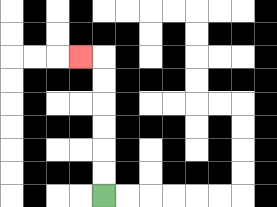{'start': '[4, 8]', 'end': '[3, 2]', 'path_directions': 'U,U,U,U,U,U,L', 'path_coordinates': '[[4, 8], [4, 7], [4, 6], [4, 5], [4, 4], [4, 3], [4, 2], [3, 2]]'}